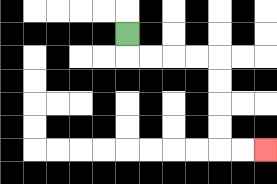{'start': '[5, 1]', 'end': '[11, 6]', 'path_directions': 'D,R,R,R,R,D,D,D,D,R,R', 'path_coordinates': '[[5, 1], [5, 2], [6, 2], [7, 2], [8, 2], [9, 2], [9, 3], [9, 4], [9, 5], [9, 6], [10, 6], [11, 6]]'}